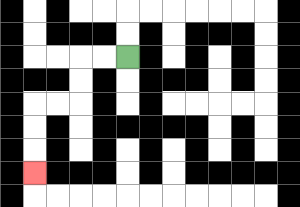{'start': '[5, 2]', 'end': '[1, 7]', 'path_directions': 'L,L,D,D,L,L,D,D,D', 'path_coordinates': '[[5, 2], [4, 2], [3, 2], [3, 3], [3, 4], [2, 4], [1, 4], [1, 5], [1, 6], [1, 7]]'}